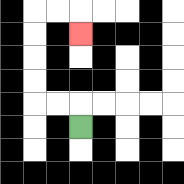{'start': '[3, 5]', 'end': '[3, 1]', 'path_directions': 'U,L,L,U,U,U,U,R,R,D', 'path_coordinates': '[[3, 5], [3, 4], [2, 4], [1, 4], [1, 3], [1, 2], [1, 1], [1, 0], [2, 0], [3, 0], [3, 1]]'}